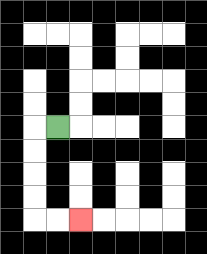{'start': '[2, 5]', 'end': '[3, 9]', 'path_directions': 'L,D,D,D,D,R,R', 'path_coordinates': '[[2, 5], [1, 5], [1, 6], [1, 7], [1, 8], [1, 9], [2, 9], [3, 9]]'}